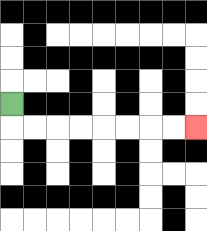{'start': '[0, 4]', 'end': '[8, 5]', 'path_directions': 'D,R,R,R,R,R,R,R,R', 'path_coordinates': '[[0, 4], [0, 5], [1, 5], [2, 5], [3, 5], [4, 5], [5, 5], [6, 5], [7, 5], [8, 5]]'}